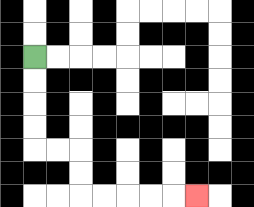{'start': '[1, 2]', 'end': '[8, 8]', 'path_directions': 'D,D,D,D,R,R,D,D,R,R,R,R,R', 'path_coordinates': '[[1, 2], [1, 3], [1, 4], [1, 5], [1, 6], [2, 6], [3, 6], [3, 7], [3, 8], [4, 8], [5, 8], [6, 8], [7, 8], [8, 8]]'}